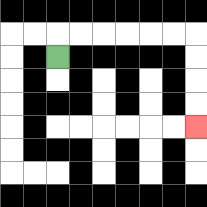{'start': '[2, 2]', 'end': '[8, 5]', 'path_directions': 'U,R,R,R,R,R,R,D,D,D,D', 'path_coordinates': '[[2, 2], [2, 1], [3, 1], [4, 1], [5, 1], [6, 1], [7, 1], [8, 1], [8, 2], [8, 3], [8, 4], [8, 5]]'}